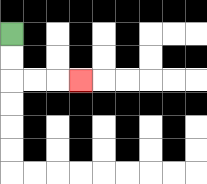{'start': '[0, 1]', 'end': '[3, 3]', 'path_directions': 'D,D,R,R,R', 'path_coordinates': '[[0, 1], [0, 2], [0, 3], [1, 3], [2, 3], [3, 3]]'}